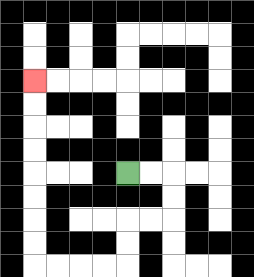{'start': '[5, 7]', 'end': '[1, 3]', 'path_directions': 'R,R,D,D,L,L,D,D,L,L,L,L,U,U,U,U,U,U,U,U', 'path_coordinates': '[[5, 7], [6, 7], [7, 7], [7, 8], [7, 9], [6, 9], [5, 9], [5, 10], [5, 11], [4, 11], [3, 11], [2, 11], [1, 11], [1, 10], [1, 9], [1, 8], [1, 7], [1, 6], [1, 5], [1, 4], [1, 3]]'}